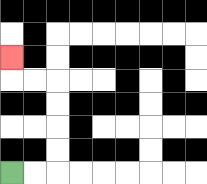{'start': '[0, 7]', 'end': '[0, 2]', 'path_directions': 'R,R,U,U,U,U,L,L,U', 'path_coordinates': '[[0, 7], [1, 7], [2, 7], [2, 6], [2, 5], [2, 4], [2, 3], [1, 3], [0, 3], [0, 2]]'}